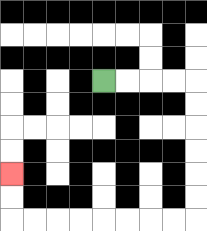{'start': '[4, 3]', 'end': '[0, 7]', 'path_directions': 'R,R,R,R,D,D,D,D,D,D,L,L,L,L,L,L,L,L,U,U', 'path_coordinates': '[[4, 3], [5, 3], [6, 3], [7, 3], [8, 3], [8, 4], [8, 5], [8, 6], [8, 7], [8, 8], [8, 9], [7, 9], [6, 9], [5, 9], [4, 9], [3, 9], [2, 9], [1, 9], [0, 9], [0, 8], [0, 7]]'}